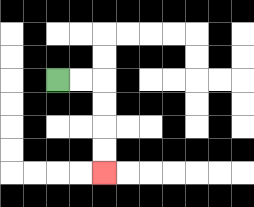{'start': '[2, 3]', 'end': '[4, 7]', 'path_directions': 'R,R,D,D,D,D', 'path_coordinates': '[[2, 3], [3, 3], [4, 3], [4, 4], [4, 5], [4, 6], [4, 7]]'}